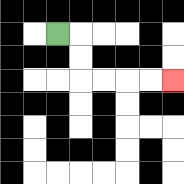{'start': '[2, 1]', 'end': '[7, 3]', 'path_directions': 'R,D,D,R,R,R,R', 'path_coordinates': '[[2, 1], [3, 1], [3, 2], [3, 3], [4, 3], [5, 3], [6, 3], [7, 3]]'}